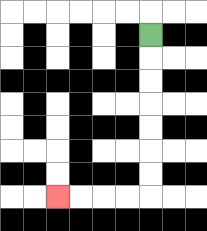{'start': '[6, 1]', 'end': '[2, 8]', 'path_directions': 'D,D,D,D,D,D,D,L,L,L,L', 'path_coordinates': '[[6, 1], [6, 2], [6, 3], [6, 4], [6, 5], [6, 6], [6, 7], [6, 8], [5, 8], [4, 8], [3, 8], [2, 8]]'}